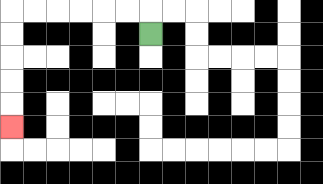{'start': '[6, 1]', 'end': '[0, 5]', 'path_directions': 'U,L,L,L,L,L,L,D,D,D,D,D', 'path_coordinates': '[[6, 1], [6, 0], [5, 0], [4, 0], [3, 0], [2, 0], [1, 0], [0, 0], [0, 1], [0, 2], [0, 3], [0, 4], [0, 5]]'}